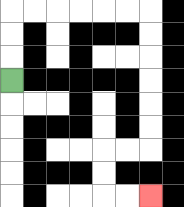{'start': '[0, 3]', 'end': '[6, 8]', 'path_directions': 'U,U,U,R,R,R,R,R,R,D,D,D,D,D,D,L,L,D,D,R,R', 'path_coordinates': '[[0, 3], [0, 2], [0, 1], [0, 0], [1, 0], [2, 0], [3, 0], [4, 0], [5, 0], [6, 0], [6, 1], [6, 2], [6, 3], [6, 4], [6, 5], [6, 6], [5, 6], [4, 6], [4, 7], [4, 8], [5, 8], [6, 8]]'}